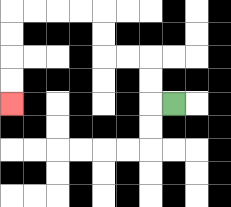{'start': '[7, 4]', 'end': '[0, 4]', 'path_directions': 'L,U,U,L,L,U,U,L,L,L,L,D,D,D,D', 'path_coordinates': '[[7, 4], [6, 4], [6, 3], [6, 2], [5, 2], [4, 2], [4, 1], [4, 0], [3, 0], [2, 0], [1, 0], [0, 0], [0, 1], [0, 2], [0, 3], [0, 4]]'}